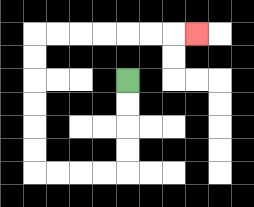{'start': '[5, 3]', 'end': '[8, 1]', 'path_directions': 'D,D,D,D,L,L,L,L,U,U,U,U,U,U,R,R,R,R,R,R,R', 'path_coordinates': '[[5, 3], [5, 4], [5, 5], [5, 6], [5, 7], [4, 7], [3, 7], [2, 7], [1, 7], [1, 6], [1, 5], [1, 4], [1, 3], [1, 2], [1, 1], [2, 1], [3, 1], [4, 1], [5, 1], [6, 1], [7, 1], [8, 1]]'}